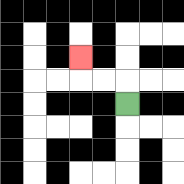{'start': '[5, 4]', 'end': '[3, 2]', 'path_directions': 'U,L,L,U', 'path_coordinates': '[[5, 4], [5, 3], [4, 3], [3, 3], [3, 2]]'}